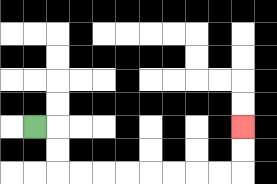{'start': '[1, 5]', 'end': '[10, 5]', 'path_directions': 'R,D,D,R,R,R,R,R,R,R,R,U,U', 'path_coordinates': '[[1, 5], [2, 5], [2, 6], [2, 7], [3, 7], [4, 7], [5, 7], [6, 7], [7, 7], [8, 7], [9, 7], [10, 7], [10, 6], [10, 5]]'}